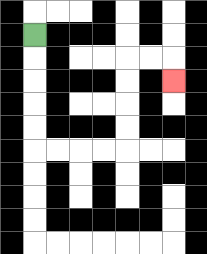{'start': '[1, 1]', 'end': '[7, 3]', 'path_directions': 'D,D,D,D,D,R,R,R,R,U,U,U,U,R,R,D', 'path_coordinates': '[[1, 1], [1, 2], [1, 3], [1, 4], [1, 5], [1, 6], [2, 6], [3, 6], [4, 6], [5, 6], [5, 5], [5, 4], [5, 3], [5, 2], [6, 2], [7, 2], [7, 3]]'}